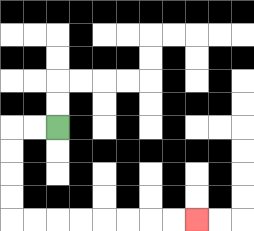{'start': '[2, 5]', 'end': '[8, 9]', 'path_directions': 'L,L,D,D,D,D,R,R,R,R,R,R,R,R', 'path_coordinates': '[[2, 5], [1, 5], [0, 5], [0, 6], [0, 7], [0, 8], [0, 9], [1, 9], [2, 9], [3, 9], [4, 9], [5, 9], [6, 9], [7, 9], [8, 9]]'}